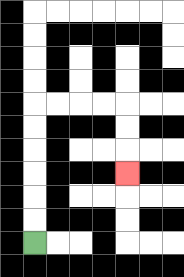{'start': '[1, 10]', 'end': '[5, 7]', 'path_directions': 'U,U,U,U,U,U,R,R,R,R,D,D,D', 'path_coordinates': '[[1, 10], [1, 9], [1, 8], [1, 7], [1, 6], [1, 5], [1, 4], [2, 4], [3, 4], [4, 4], [5, 4], [5, 5], [5, 6], [5, 7]]'}